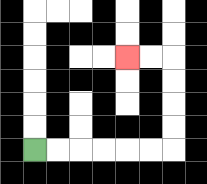{'start': '[1, 6]', 'end': '[5, 2]', 'path_directions': 'R,R,R,R,R,R,U,U,U,U,L,L', 'path_coordinates': '[[1, 6], [2, 6], [3, 6], [4, 6], [5, 6], [6, 6], [7, 6], [7, 5], [7, 4], [7, 3], [7, 2], [6, 2], [5, 2]]'}